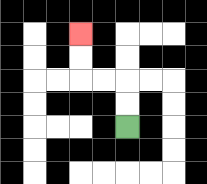{'start': '[5, 5]', 'end': '[3, 1]', 'path_directions': 'U,U,L,L,U,U', 'path_coordinates': '[[5, 5], [5, 4], [5, 3], [4, 3], [3, 3], [3, 2], [3, 1]]'}